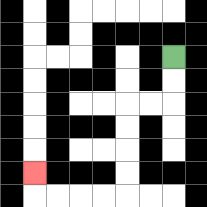{'start': '[7, 2]', 'end': '[1, 7]', 'path_directions': 'D,D,L,L,D,D,D,D,L,L,L,L,U', 'path_coordinates': '[[7, 2], [7, 3], [7, 4], [6, 4], [5, 4], [5, 5], [5, 6], [5, 7], [5, 8], [4, 8], [3, 8], [2, 8], [1, 8], [1, 7]]'}